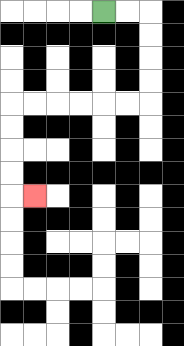{'start': '[4, 0]', 'end': '[1, 8]', 'path_directions': 'R,R,D,D,D,D,L,L,L,L,L,L,D,D,D,D,R', 'path_coordinates': '[[4, 0], [5, 0], [6, 0], [6, 1], [6, 2], [6, 3], [6, 4], [5, 4], [4, 4], [3, 4], [2, 4], [1, 4], [0, 4], [0, 5], [0, 6], [0, 7], [0, 8], [1, 8]]'}